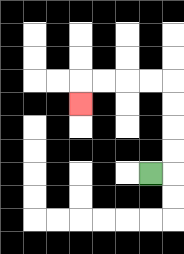{'start': '[6, 7]', 'end': '[3, 4]', 'path_directions': 'R,U,U,U,U,L,L,L,L,D', 'path_coordinates': '[[6, 7], [7, 7], [7, 6], [7, 5], [7, 4], [7, 3], [6, 3], [5, 3], [4, 3], [3, 3], [3, 4]]'}